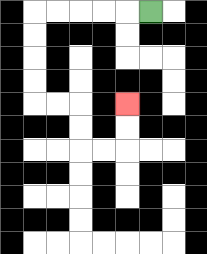{'start': '[6, 0]', 'end': '[5, 4]', 'path_directions': 'L,L,L,L,L,D,D,D,D,R,R,D,D,R,R,U,U', 'path_coordinates': '[[6, 0], [5, 0], [4, 0], [3, 0], [2, 0], [1, 0], [1, 1], [1, 2], [1, 3], [1, 4], [2, 4], [3, 4], [3, 5], [3, 6], [4, 6], [5, 6], [5, 5], [5, 4]]'}